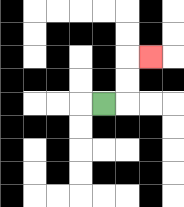{'start': '[4, 4]', 'end': '[6, 2]', 'path_directions': 'R,U,U,R', 'path_coordinates': '[[4, 4], [5, 4], [5, 3], [5, 2], [6, 2]]'}